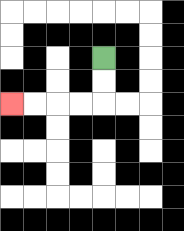{'start': '[4, 2]', 'end': '[0, 4]', 'path_directions': 'D,D,L,L,L,L', 'path_coordinates': '[[4, 2], [4, 3], [4, 4], [3, 4], [2, 4], [1, 4], [0, 4]]'}